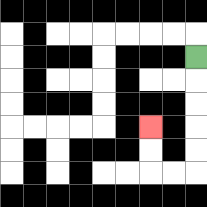{'start': '[8, 2]', 'end': '[6, 5]', 'path_directions': 'D,D,D,D,D,L,L,U,U', 'path_coordinates': '[[8, 2], [8, 3], [8, 4], [8, 5], [8, 6], [8, 7], [7, 7], [6, 7], [6, 6], [6, 5]]'}